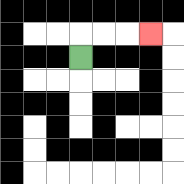{'start': '[3, 2]', 'end': '[6, 1]', 'path_directions': 'U,R,R,R', 'path_coordinates': '[[3, 2], [3, 1], [4, 1], [5, 1], [6, 1]]'}